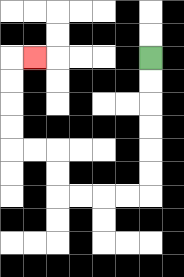{'start': '[6, 2]', 'end': '[1, 2]', 'path_directions': 'D,D,D,D,D,D,L,L,L,L,U,U,L,L,U,U,U,U,R', 'path_coordinates': '[[6, 2], [6, 3], [6, 4], [6, 5], [6, 6], [6, 7], [6, 8], [5, 8], [4, 8], [3, 8], [2, 8], [2, 7], [2, 6], [1, 6], [0, 6], [0, 5], [0, 4], [0, 3], [0, 2], [1, 2]]'}